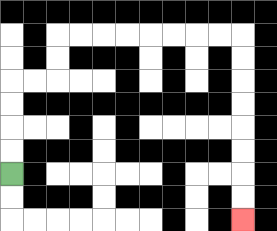{'start': '[0, 7]', 'end': '[10, 9]', 'path_directions': 'U,U,U,U,R,R,U,U,R,R,R,R,R,R,R,R,D,D,D,D,D,D,D,D', 'path_coordinates': '[[0, 7], [0, 6], [0, 5], [0, 4], [0, 3], [1, 3], [2, 3], [2, 2], [2, 1], [3, 1], [4, 1], [5, 1], [6, 1], [7, 1], [8, 1], [9, 1], [10, 1], [10, 2], [10, 3], [10, 4], [10, 5], [10, 6], [10, 7], [10, 8], [10, 9]]'}